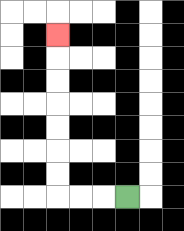{'start': '[5, 8]', 'end': '[2, 1]', 'path_directions': 'L,L,L,U,U,U,U,U,U,U', 'path_coordinates': '[[5, 8], [4, 8], [3, 8], [2, 8], [2, 7], [2, 6], [2, 5], [2, 4], [2, 3], [2, 2], [2, 1]]'}